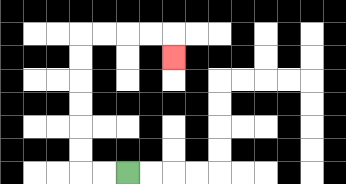{'start': '[5, 7]', 'end': '[7, 2]', 'path_directions': 'L,L,U,U,U,U,U,U,R,R,R,R,D', 'path_coordinates': '[[5, 7], [4, 7], [3, 7], [3, 6], [3, 5], [3, 4], [3, 3], [3, 2], [3, 1], [4, 1], [5, 1], [6, 1], [7, 1], [7, 2]]'}